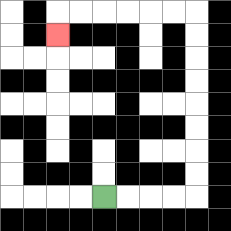{'start': '[4, 8]', 'end': '[2, 1]', 'path_directions': 'R,R,R,R,U,U,U,U,U,U,U,U,L,L,L,L,L,L,D', 'path_coordinates': '[[4, 8], [5, 8], [6, 8], [7, 8], [8, 8], [8, 7], [8, 6], [8, 5], [8, 4], [8, 3], [8, 2], [8, 1], [8, 0], [7, 0], [6, 0], [5, 0], [4, 0], [3, 0], [2, 0], [2, 1]]'}